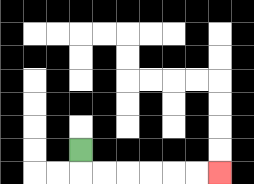{'start': '[3, 6]', 'end': '[9, 7]', 'path_directions': 'D,R,R,R,R,R,R', 'path_coordinates': '[[3, 6], [3, 7], [4, 7], [5, 7], [6, 7], [7, 7], [8, 7], [9, 7]]'}